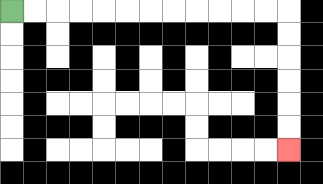{'start': '[0, 0]', 'end': '[12, 6]', 'path_directions': 'R,R,R,R,R,R,R,R,R,R,R,R,D,D,D,D,D,D', 'path_coordinates': '[[0, 0], [1, 0], [2, 0], [3, 0], [4, 0], [5, 0], [6, 0], [7, 0], [8, 0], [9, 0], [10, 0], [11, 0], [12, 0], [12, 1], [12, 2], [12, 3], [12, 4], [12, 5], [12, 6]]'}